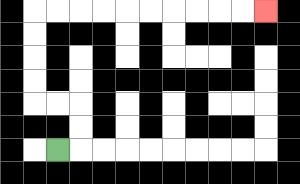{'start': '[2, 6]', 'end': '[11, 0]', 'path_directions': 'R,U,U,L,L,U,U,U,U,R,R,R,R,R,R,R,R,R,R', 'path_coordinates': '[[2, 6], [3, 6], [3, 5], [3, 4], [2, 4], [1, 4], [1, 3], [1, 2], [1, 1], [1, 0], [2, 0], [3, 0], [4, 0], [5, 0], [6, 0], [7, 0], [8, 0], [9, 0], [10, 0], [11, 0]]'}